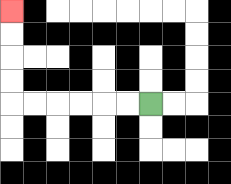{'start': '[6, 4]', 'end': '[0, 0]', 'path_directions': 'L,L,L,L,L,L,U,U,U,U', 'path_coordinates': '[[6, 4], [5, 4], [4, 4], [3, 4], [2, 4], [1, 4], [0, 4], [0, 3], [0, 2], [0, 1], [0, 0]]'}